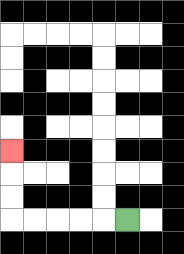{'start': '[5, 9]', 'end': '[0, 6]', 'path_directions': 'L,L,L,L,L,U,U,U', 'path_coordinates': '[[5, 9], [4, 9], [3, 9], [2, 9], [1, 9], [0, 9], [0, 8], [0, 7], [0, 6]]'}